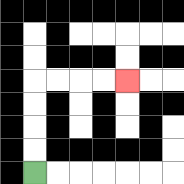{'start': '[1, 7]', 'end': '[5, 3]', 'path_directions': 'U,U,U,U,R,R,R,R', 'path_coordinates': '[[1, 7], [1, 6], [1, 5], [1, 4], [1, 3], [2, 3], [3, 3], [4, 3], [5, 3]]'}